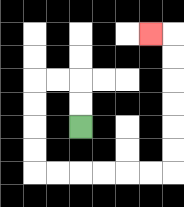{'start': '[3, 5]', 'end': '[6, 1]', 'path_directions': 'U,U,L,L,D,D,D,D,R,R,R,R,R,R,U,U,U,U,U,U,L', 'path_coordinates': '[[3, 5], [3, 4], [3, 3], [2, 3], [1, 3], [1, 4], [1, 5], [1, 6], [1, 7], [2, 7], [3, 7], [4, 7], [5, 7], [6, 7], [7, 7], [7, 6], [7, 5], [7, 4], [7, 3], [7, 2], [7, 1], [6, 1]]'}